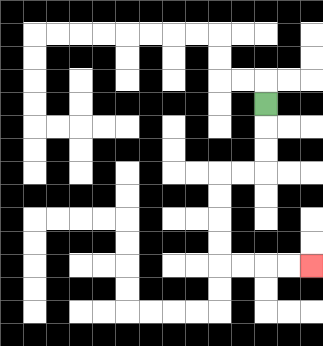{'start': '[11, 4]', 'end': '[13, 11]', 'path_directions': 'D,D,D,L,L,D,D,D,D,R,R,R,R', 'path_coordinates': '[[11, 4], [11, 5], [11, 6], [11, 7], [10, 7], [9, 7], [9, 8], [9, 9], [9, 10], [9, 11], [10, 11], [11, 11], [12, 11], [13, 11]]'}